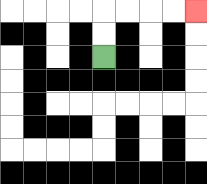{'start': '[4, 2]', 'end': '[8, 0]', 'path_directions': 'U,U,R,R,R,R', 'path_coordinates': '[[4, 2], [4, 1], [4, 0], [5, 0], [6, 0], [7, 0], [8, 0]]'}